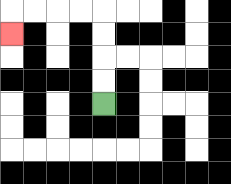{'start': '[4, 4]', 'end': '[0, 1]', 'path_directions': 'U,U,U,U,L,L,L,L,D', 'path_coordinates': '[[4, 4], [4, 3], [4, 2], [4, 1], [4, 0], [3, 0], [2, 0], [1, 0], [0, 0], [0, 1]]'}